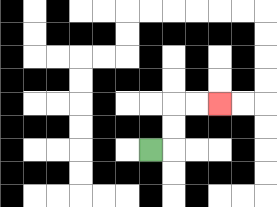{'start': '[6, 6]', 'end': '[9, 4]', 'path_directions': 'R,U,U,R,R', 'path_coordinates': '[[6, 6], [7, 6], [7, 5], [7, 4], [8, 4], [9, 4]]'}